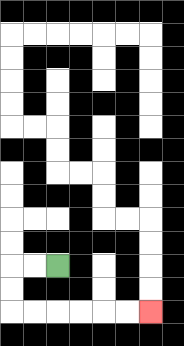{'start': '[2, 11]', 'end': '[6, 13]', 'path_directions': 'L,L,D,D,R,R,R,R,R,R', 'path_coordinates': '[[2, 11], [1, 11], [0, 11], [0, 12], [0, 13], [1, 13], [2, 13], [3, 13], [4, 13], [5, 13], [6, 13]]'}